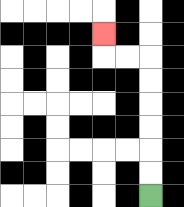{'start': '[6, 8]', 'end': '[4, 1]', 'path_directions': 'U,U,U,U,U,U,L,L,U', 'path_coordinates': '[[6, 8], [6, 7], [6, 6], [6, 5], [6, 4], [6, 3], [6, 2], [5, 2], [4, 2], [4, 1]]'}